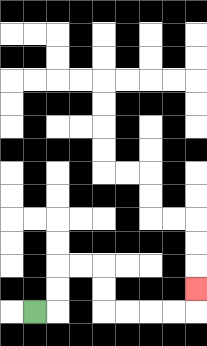{'start': '[1, 13]', 'end': '[8, 12]', 'path_directions': 'R,U,U,R,R,D,D,R,R,R,R,U', 'path_coordinates': '[[1, 13], [2, 13], [2, 12], [2, 11], [3, 11], [4, 11], [4, 12], [4, 13], [5, 13], [6, 13], [7, 13], [8, 13], [8, 12]]'}